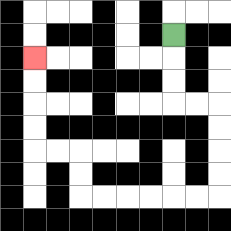{'start': '[7, 1]', 'end': '[1, 2]', 'path_directions': 'D,D,D,R,R,D,D,D,D,L,L,L,L,L,L,U,U,L,L,U,U,U,U', 'path_coordinates': '[[7, 1], [7, 2], [7, 3], [7, 4], [8, 4], [9, 4], [9, 5], [9, 6], [9, 7], [9, 8], [8, 8], [7, 8], [6, 8], [5, 8], [4, 8], [3, 8], [3, 7], [3, 6], [2, 6], [1, 6], [1, 5], [1, 4], [1, 3], [1, 2]]'}